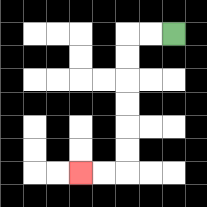{'start': '[7, 1]', 'end': '[3, 7]', 'path_directions': 'L,L,D,D,D,D,D,D,L,L', 'path_coordinates': '[[7, 1], [6, 1], [5, 1], [5, 2], [5, 3], [5, 4], [5, 5], [5, 6], [5, 7], [4, 7], [3, 7]]'}